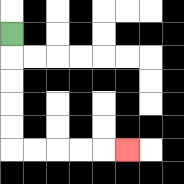{'start': '[0, 1]', 'end': '[5, 6]', 'path_directions': 'D,D,D,D,D,R,R,R,R,R', 'path_coordinates': '[[0, 1], [0, 2], [0, 3], [0, 4], [0, 5], [0, 6], [1, 6], [2, 6], [3, 6], [4, 6], [5, 6]]'}